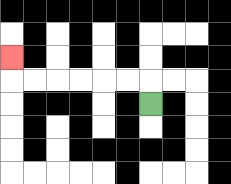{'start': '[6, 4]', 'end': '[0, 2]', 'path_directions': 'U,L,L,L,L,L,L,U', 'path_coordinates': '[[6, 4], [6, 3], [5, 3], [4, 3], [3, 3], [2, 3], [1, 3], [0, 3], [0, 2]]'}